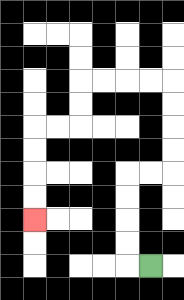{'start': '[6, 11]', 'end': '[1, 9]', 'path_directions': 'L,U,U,U,U,R,R,U,U,U,U,L,L,L,L,D,D,L,L,D,D,D,D', 'path_coordinates': '[[6, 11], [5, 11], [5, 10], [5, 9], [5, 8], [5, 7], [6, 7], [7, 7], [7, 6], [7, 5], [7, 4], [7, 3], [6, 3], [5, 3], [4, 3], [3, 3], [3, 4], [3, 5], [2, 5], [1, 5], [1, 6], [1, 7], [1, 8], [1, 9]]'}